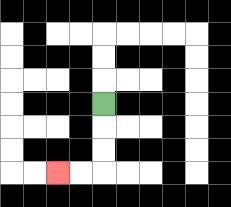{'start': '[4, 4]', 'end': '[2, 7]', 'path_directions': 'D,D,D,L,L', 'path_coordinates': '[[4, 4], [4, 5], [4, 6], [4, 7], [3, 7], [2, 7]]'}